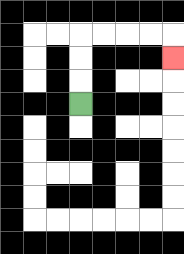{'start': '[3, 4]', 'end': '[7, 2]', 'path_directions': 'U,U,U,R,R,R,R,D', 'path_coordinates': '[[3, 4], [3, 3], [3, 2], [3, 1], [4, 1], [5, 1], [6, 1], [7, 1], [7, 2]]'}